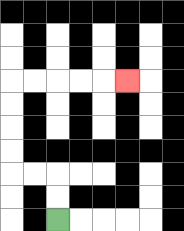{'start': '[2, 9]', 'end': '[5, 3]', 'path_directions': 'U,U,L,L,U,U,U,U,R,R,R,R,R', 'path_coordinates': '[[2, 9], [2, 8], [2, 7], [1, 7], [0, 7], [0, 6], [0, 5], [0, 4], [0, 3], [1, 3], [2, 3], [3, 3], [4, 3], [5, 3]]'}